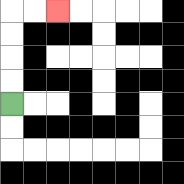{'start': '[0, 4]', 'end': '[2, 0]', 'path_directions': 'U,U,U,U,R,R', 'path_coordinates': '[[0, 4], [0, 3], [0, 2], [0, 1], [0, 0], [1, 0], [2, 0]]'}